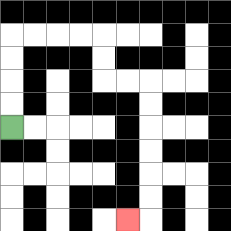{'start': '[0, 5]', 'end': '[5, 9]', 'path_directions': 'U,U,U,U,R,R,R,R,D,D,R,R,D,D,D,D,D,D,L', 'path_coordinates': '[[0, 5], [0, 4], [0, 3], [0, 2], [0, 1], [1, 1], [2, 1], [3, 1], [4, 1], [4, 2], [4, 3], [5, 3], [6, 3], [6, 4], [6, 5], [6, 6], [6, 7], [6, 8], [6, 9], [5, 9]]'}